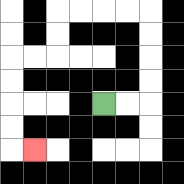{'start': '[4, 4]', 'end': '[1, 6]', 'path_directions': 'R,R,U,U,U,U,L,L,L,L,D,D,L,L,D,D,D,D,R', 'path_coordinates': '[[4, 4], [5, 4], [6, 4], [6, 3], [6, 2], [6, 1], [6, 0], [5, 0], [4, 0], [3, 0], [2, 0], [2, 1], [2, 2], [1, 2], [0, 2], [0, 3], [0, 4], [0, 5], [0, 6], [1, 6]]'}